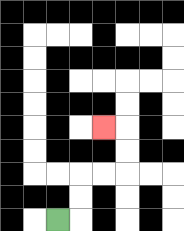{'start': '[2, 9]', 'end': '[4, 5]', 'path_directions': 'R,U,U,R,R,U,U,L', 'path_coordinates': '[[2, 9], [3, 9], [3, 8], [3, 7], [4, 7], [5, 7], [5, 6], [5, 5], [4, 5]]'}